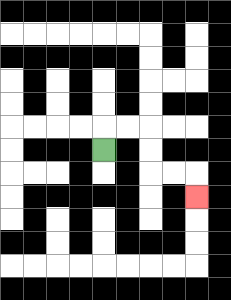{'start': '[4, 6]', 'end': '[8, 8]', 'path_directions': 'U,R,R,D,D,R,R,D', 'path_coordinates': '[[4, 6], [4, 5], [5, 5], [6, 5], [6, 6], [6, 7], [7, 7], [8, 7], [8, 8]]'}